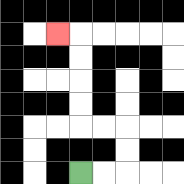{'start': '[3, 7]', 'end': '[2, 1]', 'path_directions': 'R,R,U,U,L,L,U,U,U,U,L', 'path_coordinates': '[[3, 7], [4, 7], [5, 7], [5, 6], [5, 5], [4, 5], [3, 5], [3, 4], [3, 3], [3, 2], [3, 1], [2, 1]]'}